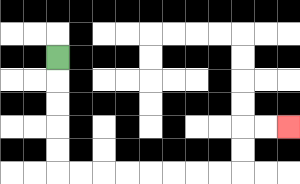{'start': '[2, 2]', 'end': '[12, 5]', 'path_directions': 'D,D,D,D,D,R,R,R,R,R,R,R,R,U,U,R,R', 'path_coordinates': '[[2, 2], [2, 3], [2, 4], [2, 5], [2, 6], [2, 7], [3, 7], [4, 7], [5, 7], [6, 7], [7, 7], [8, 7], [9, 7], [10, 7], [10, 6], [10, 5], [11, 5], [12, 5]]'}